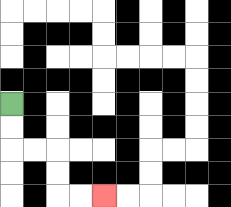{'start': '[0, 4]', 'end': '[4, 8]', 'path_directions': 'D,D,R,R,D,D,R,R', 'path_coordinates': '[[0, 4], [0, 5], [0, 6], [1, 6], [2, 6], [2, 7], [2, 8], [3, 8], [4, 8]]'}